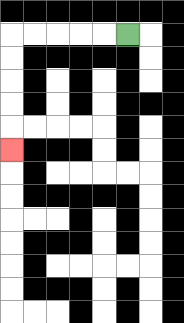{'start': '[5, 1]', 'end': '[0, 6]', 'path_directions': 'L,L,L,L,L,D,D,D,D,D', 'path_coordinates': '[[5, 1], [4, 1], [3, 1], [2, 1], [1, 1], [0, 1], [0, 2], [0, 3], [0, 4], [0, 5], [0, 6]]'}